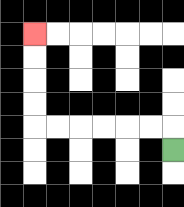{'start': '[7, 6]', 'end': '[1, 1]', 'path_directions': 'U,L,L,L,L,L,L,U,U,U,U', 'path_coordinates': '[[7, 6], [7, 5], [6, 5], [5, 5], [4, 5], [3, 5], [2, 5], [1, 5], [1, 4], [1, 3], [1, 2], [1, 1]]'}